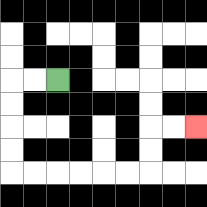{'start': '[2, 3]', 'end': '[8, 5]', 'path_directions': 'L,L,D,D,D,D,R,R,R,R,R,R,U,U,R,R', 'path_coordinates': '[[2, 3], [1, 3], [0, 3], [0, 4], [0, 5], [0, 6], [0, 7], [1, 7], [2, 7], [3, 7], [4, 7], [5, 7], [6, 7], [6, 6], [6, 5], [7, 5], [8, 5]]'}